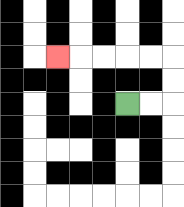{'start': '[5, 4]', 'end': '[2, 2]', 'path_directions': 'R,R,U,U,L,L,L,L,L', 'path_coordinates': '[[5, 4], [6, 4], [7, 4], [7, 3], [7, 2], [6, 2], [5, 2], [4, 2], [3, 2], [2, 2]]'}